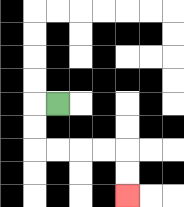{'start': '[2, 4]', 'end': '[5, 8]', 'path_directions': 'L,D,D,R,R,R,R,D,D', 'path_coordinates': '[[2, 4], [1, 4], [1, 5], [1, 6], [2, 6], [3, 6], [4, 6], [5, 6], [5, 7], [5, 8]]'}